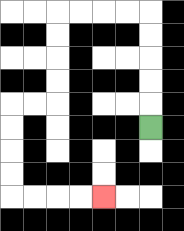{'start': '[6, 5]', 'end': '[4, 8]', 'path_directions': 'U,U,U,U,U,L,L,L,L,D,D,D,D,L,L,D,D,D,D,R,R,R,R', 'path_coordinates': '[[6, 5], [6, 4], [6, 3], [6, 2], [6, 1], [6, 0], [5, 0], [4, 0], [3, 0], [2, 0], [2, 1], [2, 2], [2, 3], [2, 4], [1, 4], [0, 4], [0, 5], [0, 6], [0, 7], [0, 8], [1, 8], [2, 8], [3, 8], [4, 8]]'}